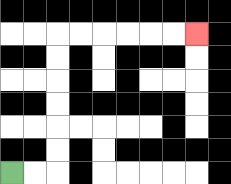{'start': '[0, 7]', 'end': '[8, 1]', 'path_directions': 'R,R,U,U,U,U,U,U,R,R,R,R,R,R', 'path_coordinates': '[[0, 7], [1, 7], [2, 7], [2, 6], [2, 5], [2, 4], [2, 3], [2, 2], [2, 1], [3, 1], [4, 1], [5, 1], [6, 1], [7, 1], [8, 1]]'}